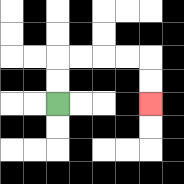{'start': '[2, 4]', 'end': '[6, 4]', 'path_directions': 'U,U,R,R,R,R,D,D', 'path_coordinates': '[[2, 4], [2, 3], [2, 2], [3, 2], [4, 2], [5, 2], [6, 2], [6, 3], [6, 4]]'}